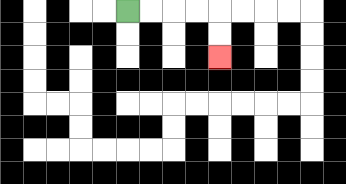{'start': '[5, 0]', 'end': '[9, 2]', 'path_directions': 'R,R,R,R,D,D', 'path_coordinates': '[[5, 0], [6, 0], [7, 0], [8, 0], [9, 0], [9, 1], [9, 2]]'}